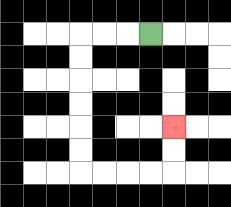{'start': '[6, 1]', 'end': '[7, 5]', 'path_directions': 'L,L,L,D,D,D,D,D,D,R,R,R,R,U,U', 'path_coordinates': '[[6, 1], [5, 1], [4, 1], [3, 1], [3, 2], [3, 3], [3, 4], [3, 5], [3, 6], [3, 7], [4, 7], [5, 7], [6, 7], [7, 7], [7, 6], [7, 5]]'}